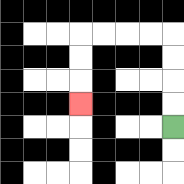{'start': '[7, 5]', 'end': '[3, 4]', 'path_directions': 'U,U,U,U,L,L,L,L,D,D,D', 'path_coordinates': '[[7, 5], [7, 4], [7, 3], [7, 2], [7, 1], [6, 1], [5, 1], [4, 1], [3, 1], [3, 2], [3, 3], [3, 4]]'}